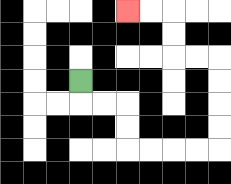{'start': '[3, 3]', 'end': '[5, 0]', 'path_directions': 'D,R,R,D,D,R,R,R,R,U,U,U,U,L,L,U,U,L,L', 'path_coordinates': '[[3, 3], [3, 4], [4, 4], [5, 4], [5, 5], [5, 6], [6, 6], [7, 6], [8, 6], [9, 6], [9, 5], [9, 4], [9, 3], [9, 2], [8, 2], [7, 2], [7, 1], [7, 0], [6, 0], [5, 0]]'}